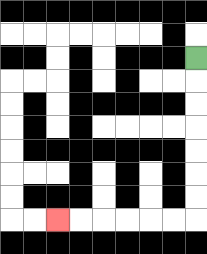{'start': '[8, 2]', 'end': '[2, 9]', 'path_directions': 'D,D,D,D,D,D,D,L,L,L,L,L,L', 'path_coordinates': '[[8, 2], [8, 3], [8, 4], [8, 5], [8, 6], [8, 7], [8, 8], [8, 9], [7, 9], [6, 9], [5, 9], [4, 9], [3, 9], [2, 9]]'}